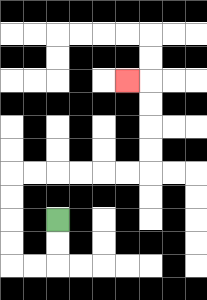{'start': '[2, 9]', 'end': '[5, 3]', 'path_directions': 'D,D,L,L,U,U,U,U,R,R,R,R,R,R,U,U,U,U,L', 'path_coordinates': '[[2, 9], [2, 10], [2, 11], [1, 11], [0, 11], [0, 10], [0, 9], [0, 8], [0, 7], [1, 7], [2, 7], [3, 7], [4, 7], [5, 7], [6, 7], [6, 6], [6, 5], [6, 4], [6, 3], [5, 3]]'}